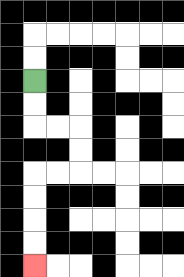{'start': '[1, 3]', 'end': '[1, 11]', 'path_directions': 'D,D,R,R,D,D,L,L,D,D,D,D', 'path_coordinates': '[[1, 3], [1, 4], [1, 5], [2, 5], [3, 5], [3, 6], [3, 7], [2, 7], [1, 7], [1, 8], [1, 9], [1, 10], [1, 11]]'}